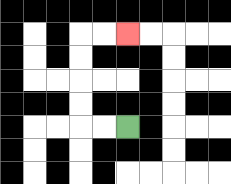{'start': '[5, 5]', 'end': '[5, 1]', 'path_directions': 'L,L,U,U,U,U,R,R', 'path_coordinates': '[[5, 5], [4, 5], [3, 5], [3, 4], [3, 3], [3, 2], [3, 1], [4, 1], [5, 1]]'}